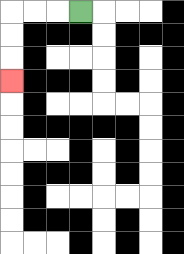{'start': '[3, 0]', 'end': '[0, 3]', 'path_directions': 'L,L,L,D,D,D', 'path_coordinates': '[[3, 0], [2, 0], [1, 0], [0, 0], [0, 1], [0, 2], [0, 3]]'}